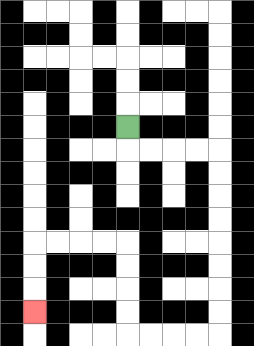{'start': '[5, 5]', 'end': '[1, 13]', 'path_directions': 'D,R,R,R,R,D,D,D,D,D,D,D,D,L,L,L,L,U,U,U,U,L,L,L,L,D,D,D', 'path_coordinates': '[[5, 5], [5, 6], [6, 6], [7, 6], [8, 6], [9, 6], [9, 7], [9, 8], [9, 9], [9, 10], [9, 11], [9, 12], [9, 13], [9, 14], [8, 14], [7, 14], [6, 14], [5, 14], [5, 13], [5, 12], [5, 11], [5, 10], [4, 10], [3, 10], [2, 10], [1, 10], [1, 11], [1, 12], [1, 13]]'}